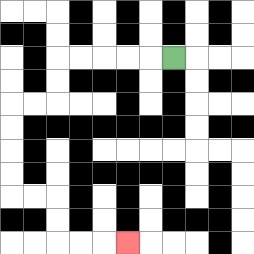{'start': '[7, 2]', 'end': '[5, 10]', 'path_directions': 'L,L,L,L,L,D,D,L,L,D,D,D,D,R,R,D,D,R,R,R', 'path_coordinates': '[[7, 2], [6, 2], [5, 2], [4, 2], [3, 2], [2, 2], [2, 3], [2, 4], [1, 4], [0, 4], [0, 5], [0, 6], [0, 7], [0, 8], [1, 8], [2, 8], [2, 9], [2, 10], [3, 10], [4, 10], [5, 10]]'}